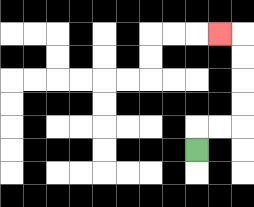{'start': '[8, 6]', 'end': '[9, 1]', 'path_directions': 'U,R,R,U,U,U,U,L', 'path_coordinates': '[[8, 6], [8, 5], [9, 5], [10, 5], [10, 4], [10, 3], [10, 2], [10, 1], [9, 1]]'}